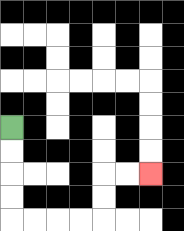{'start': '[0, 5]', 'end': '[6, 7]', 'path_directions': 'D,D,D,D,R,R,R,R,U,U,R,R', 'path_coordinates': '[[0, 5], [0, 6], [0, 7], [0, 8], [0, 9], [1, 9], [2, 9], [3, 9], [4, 9], [4, 8], [4, 7], [5, 7], [6, 7]]'}